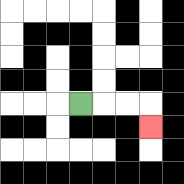{'start': '[3, 4]', 'end': '[6, 5]', 'path_directions': 'R,R,R,D', 'path_coordinates': '[[3, 4], [4, 4], [5, 4], [6, 4], [6, 5]]'}